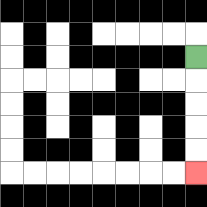{'start': '[8, 2]', 'end': '[8, 7]', 'path_directions': 'D,D,D,D,D', 'path_coordinates': '[[8, 2], [8, 3], [8, 4], [8, 5], [8, 6], [8, 7]]'}